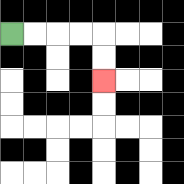{'start': '[0, 1]', 'end': '[4, 3]', 'path_directions': 'R,R,R,R,D,D', 'path_coordinates': '[[0, 1], [1, 1], [2, 1], [3, 1], [4, 1], [4, 2], [4, 3]]'}